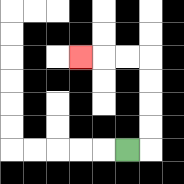{'start': '[5, 6]', 'end': '[3, 2]', 'path_directions': 'R,U,U,U,U,L,L,L', 'path_coordinates': '[[5, 6], [6, 6], [6, 5], [6, 4], [6, 3], [6, 2], [5, 2], [4, 2], [3, 2]]'}